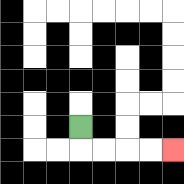{'start': '[3, 5]', 'end': '[7, 6]', 'path_directions': 'D,R,R,R,R', 'path_coordinates': '[[3, 5], [3, 6], [4, 6], [5, 6], [6, 6], [7, 6]]'}